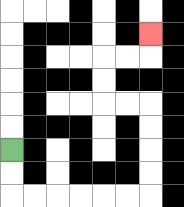{'start': '[0, 6]', 'end': '[6, 1]', 'path_directions': 'D,D,R,R,R,R,R,R,U,U,U,U,L,L,U,U,R,R,U', 'path_coordinates': '[[0, 6], [0, 7], [0, 8], [1, 8], [2, 8], [3, 8], [4, 8], [5, 8], [6, 8], [6, 7], [6, 6], [6, 5], [6, 4], [5, 4], [4, 4], [4, 3], [4, 2], [5, 2], [6, 2], [6, 1]]'}